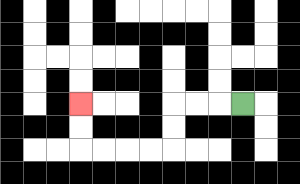{'start': '[10, 4]', 'end': '[3, 4]', 'path_directions': 'L,L,L,D,D,L,L,L,L,U,U', 'path_coordinates': '[[10, 4], [9, 4], [8, 4], [7, 4], [7, 5], [7, 6], [6, 6], [5, 6], [4, 6], [3, 6], [3, 5], [3, 4]]'}